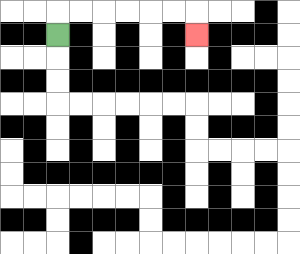{'start': '[2, 1]', 'end': '[8, 1]', 'path_directions': 'U,R,R,R,R,R,R,D', 'path_coordinates': '[[2, 1], [2, 0], [3, 0], [4, 0], [5, 0], [6, 0], [7, 0], [8, 0], [8, 1]]'}